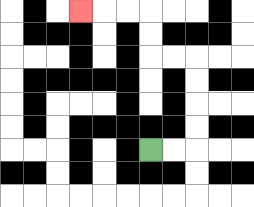{'start': '[6, 6]', 'end': '[3, 0]', 'path_directions': 'R,R,U,U,U,U,L,L,U,U,L,L,L', 'path_coordinates': '[[6, 6], [7, 6], [8, 6], [8, 5], [8, 4], [8, 3], [8, 2], [7, 2], [6, 2], [6, 1], [6, 0], [5, 0], [4, 0], [3, 0]]'}